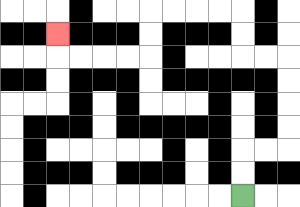{'start': '[10, 8]', 'end': '[2, 1]', 'path_directions': 'U,U,R,R,U,U,U,U,L,L,U,U,L,L,L,L,D,D,L,L,L,L,U', 'path_coordinates': '[[10, 8], [10, 7], [10, 6], [11, 6], [12, 6], [12, 5], [12, 4], [12, 3], [12, 2], [11, 2], [10, 2], [10, 1], [10, 0], [9, 0], [8, 0], [7, 0], [6, 0], [6, 1], [6, 2], [5, 2], [4, 2], [3, 2], [2, 2], [2, 1]]'}